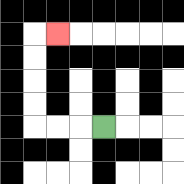{'start': '[4, 5]', 'end': '[2, 1]', 'path_directions': 'L,L,L,U,U,U,U,R', 'path_coordinates': '[[4, 5], [3, 5], [2, 5], [1, 5], [1, 4], [1, 3], [1, 2], [1, 1], [2, 1]]'}